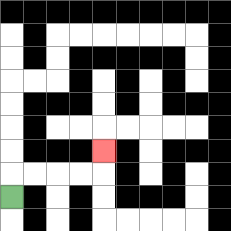{'start': '[0, 8]', 'end': '[4, 6]', 'path_directions': 'U,R,R,R,R,U', 'path_coordinates': '[[0, 8], [0, 7], [1, 7], [2, 7], [3, 7], [4, 7], [4, 6]]'}